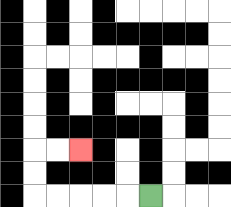{'start': '[6, 8]', 'end': '[3, 6]', 'path_directions': 'L,L,L,L,L,U,U,R,R', 'path_coordinates': '[[6, 8], [5, 8], [4, 8], [3, 8], [2, 8], [1, 8], [1, 7], [1, 6], [2, 6], [3, 6]]'}